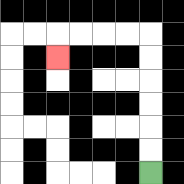{'start': '[6, 7]', 'end': '[2, 2]', 'path_directions': 'U,U,U,U,U,U,L,L,L,L,D', 'path_coordinates': '[[6, 7], [6, 6], [6, 5], [6, 4], [6, 3], [6, 2], [6, 1], [5, 1], [4, 1], [3, 1], [2, 1], [2, 2]]'}